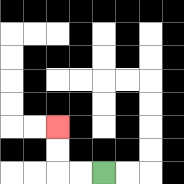{'start': '[4, 7]', 'end': '[2, 5]', 'path_directions': 'L,L,U,U', 'path_coordinates': '[[4, 7], [3, 7], [2, 7], [2, 6], [2, 5]]'}